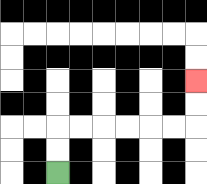{'start': '[2, 7]', 'end': '[8, 3]', 'path_directions': 'U,U,R,R,R,R,R,R,U,U', 'path_coordinates': '[[2, 7], [2, 6], [2, 5], [3, 5], [4, 5], [5, 5], [6, 5], [7, 5], [8, 5], [8, 4], [8, 3]]'}